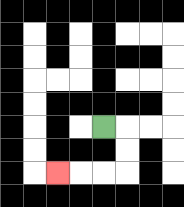{'start': '[4, 5]', 'end': '[2, 7]', 'path_directions': 'R,D,D,L,L,L', 'path_coordinates': '[[4, 5], [5, 5], [5, 6], [5, 7], [4, 7], [3, 7], [2, 7]]'}